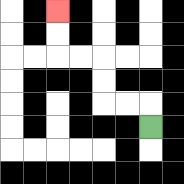{'start': '[6, 5]', 'end': '[2, 0]', 'path_directions': 'U,L,L,U,U,L,L,U,U', 'path_coordinates': '[[6, 5], [6, 4], [5, 4], [4, 4], [4, 3], [4, 2], [3, 2], [2, 2], [2, 1], [2, 0]]'}